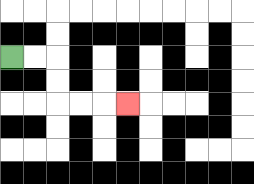{'start': '[0, 2]', 'end': '[5, 4]', 'path_directions': 'R,R,D,D,R,R,R', 'path_coordinates': '[[0, 2], [1, 2], [2, 2], [2, 3], [2, 4], [3, 4], [4, 4], [5, 4]]'}